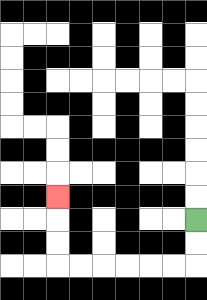{'start': '[8, 9]', 'end': '[2, 8]', 'path_directions': 'D,D,L,L,L,L,L,L,U,U,U', 'path_coordinates': '[[8, 9], [8, 10], [8, 11], [7, 11], [6, 11], [5, 11], [4, 11], [3, 11], [2, 11], [2, 10], [2, 9], [2, 8]]'}